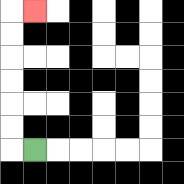{'start': '[1, 6]', 'end': '[1, 0]', 'path_directions': 'L,U,U,U,U,U,U,R', 'path_coordinates': '[[1, 6], [0, 6], [0, 5], [0, 4], [0, 3], [0, 2], [0, 1], [0, 0], [1, 0]]'}